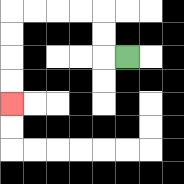{'start': '[5, 2]', 'end': '[0, 4]', 'path_directions': 'L,U,U,L,L,L,L,D,D,D,D', 'path_coordinates': '[[5, 2], [4, 2], [4, 1], [4, 0], [3, 0], [2, 0], [1, 0], [0, 0], [0, 1], [0, 2], [0, 3], [0, 4]]'}